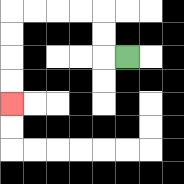{'start': '[5, 2]', 'end': '[0, 4]', 'path_directions': 'L,U,U,L,L,L,L,D,D,D,D', 'path_coordinates': '[[5, 2], [4, 2], [4, 1], [4, 0], [3, 0], [2, 0], [1, 0], [0, 0], [0, 1], [0, 2], [0, 3], [0, 4]]'}